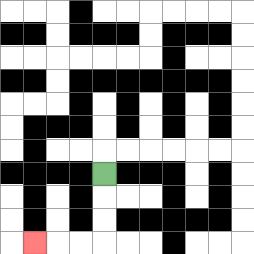{'start': '[4, 7]', 'end': '[1, 10]', 'path_directions': 'D,D,D,L,L,L', 'path_coordinates': '[[4, 7], [4, 8], [4, 9], [4, 10], [3, 10], [2, 10], [1, 10]]'}